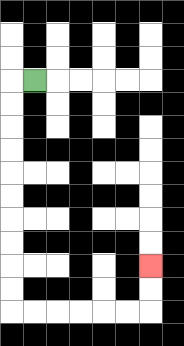{'start': '[1, 3]', 'end': '[6, 11]', 'path_directions': 'L,D,D,D,D,D,D,D,D,D,D,R,R,R,R,R,R,U,U', 'path_coordinates': '[[1, 3], [0, 3], [0, 4], [0, 5], [0, 6], [0, 7], [0, 8], [0, 9], [0, 10], [0, 11], [0, 12], [0, 13], [1, 13], [2, 13], [3, 13], [4, 13], [5, 13], [6, 13], [6, 12], [6, 11]]'}